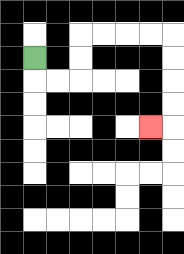{'start': '[1, 2]', 'end': '[6, 5]', 'path_directions': 'D,R,R,U,U,R,R,R,R,D,D,D,D,L', 'path_coordinates': '[[1, 2], [1, 3], [2, 3], [3, 3], [3, 2], [3, 1], [4, 1], [5, 1], [6, 1], [7, 1], [7, 2], [7, 3], [7, 4], [7, 5], [6, 5]]'}